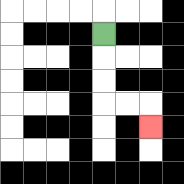{'start': '[4, 1]', 'end': '[6, 5]', 'path_directions': 'D,D,D,R,R,D', 'path_coordinates': '[[4, 1], [4, 2], [4, 3], [4, 4], [5, 4], [6, 4], [6, 5]]'}